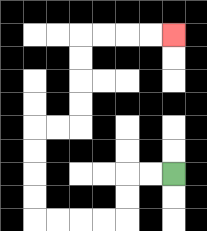{'start': '[7, 7]', 'end': '[7, 1]', 'path_directions': 'L,L,D,D,L,L,L,L,U,U,U,U,R,R,U,U,U,U,R,R,R,R', 'path_coordinates': '[[7, 7], [6, 7], [5, 7], [5, 8], [5, 9], [4, 9], [3, 9], [2, 9], [1, 9], [1, 8], [1, 7], [1, 6], [1, 5], [2, 5], [3, 5], [3, 4], [3, 3], [3, 2], [3, 1], [4, 1], [5, 1], [6, 1], [7, 1]]'}